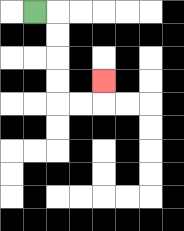{'start': '[1, 0]', 'end': '[4, 3]', 'path_directions': 'R,D,D,D,D,R,R,U', 'path_coordinates': '[[1, 0], [2, 0], [2, 1], [2, 2], [2, 3], [2, 4], [3, 4], [4, 4], [4, 3]]'}